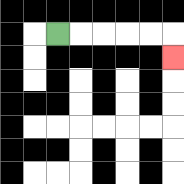{'start': '[2, 1]', 'end': '[7, 2]', 'path_directions': 'R,R,R,R,R,D', 'path_coordinates': '[[2, 1], [3, 1], [4, 1], [5, 1], [6, 1], [7, 1], [7, 2]]'}